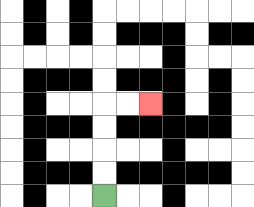{'start': '[4, 8]', 'end': '[6, 4]', 'path_directions': 'U,U,U,U,R,R', 'path_coordinates': '[[4, 8], [4, 7], [4, 6], [4, 5], [4, 4], [5, 4], [6, 4]]'}